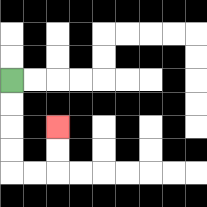{'start': '[0, 3]', 'end': '[2, 5]', 'path_directions': 'D,D,D,D,R,R,U,U', 'path_coordinates': '[[0, 3], [0, 4], [0, 5], [0, 6], [0, 7], [1, 7], [2, 7], [2, 6], [2, 5]]'}